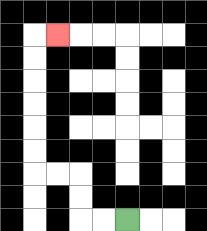{'start': '[5, 9]', 'end': '[2, 1]', 'path_directions': 'L,L,U,U,L,L,U,U,U,U,U,U,R', 'path_coordinates': '[[5, 9], [4, 9], [3, 9], [3, 8], [3, 7], [2, 7], [1, 7], [1, 6], [1, 5], [1, 4], [1, 3], [1, 2], [1, 1], [2, 1]]'}